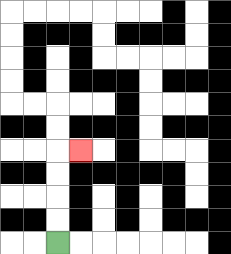{'start': '[2, 10]', 'end': '[3, 6]', 'path_directions': 'U,U,U,U,R', 'path_coordinates': '[[2, 10], [2, 9], [2, 8], [2, 7], [2, 6], [3, 6]]'}